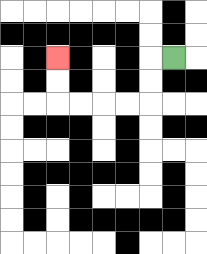{'start': '[7, 2]', 'end': '[2, 2]', 'path_directions': 'L,D,D,L,L,L,L,U,U', 'path_coordinates': '[[7, 2], [6, 2], [6, 3], [6, 4], [5, 4], [4, 4], [3, 4], [2, 4], [2, 3], [2, 2]]'}